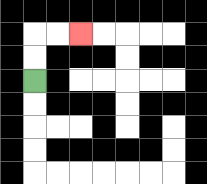{'start': '[1, 3]', 'end': '[3, 1]', 'path_directions': 'U,U,R,R', 'path_coordinates': '[[1, 3], [1, 2], [1, 1], [2, 1], [3, 1]]'}